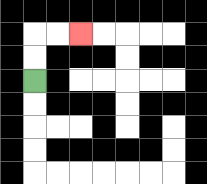{'start': '[1, 3]', 'end': '[3, 1]', 'path_directions': 'U,U,R,R', 'path_coordinates': '[[1, 3], [1, 2], [1, 1], [2, 1], [3, 1]]'}